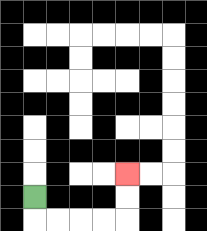{'start': '[1, 8]', 'end': '[5, 7]', 'path_directions': 'D,R,R,R,R,U,U', 'path_coordinates': '[[1, 8], [1, 9], [2, 9], [3, 9], [4, 9], [5, 9], [5, 8], [5, 7]]'}